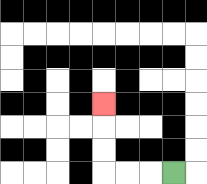{'start': '[7, 7]', 'end': '[4, 4]', 'path_directions': 'L,L,L,U,U,U', 'path_coordinates': '[[7, 7], [6, 7], [5, 7], [4, 7], [4, 6], [4, 5], [4, 4]]'}